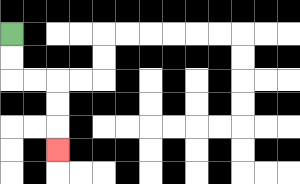{'start': '[0, 1]', 'end': '[2, 6]', 'path_directions': 'D,D,R,R,D,D,D', 'path_coordinates': '[[0, 1], [0, 2], [0, 3], [1, 3], [2, 3], [2, 4], [2, 5], [2, 6]]'}